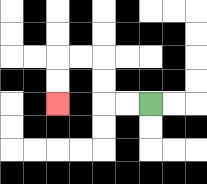{'start': '[6, 4]', 'end': '[2, 4]', 'path_directions': 'L,L,U,U,L,L,D,D', 'path_coordinates': '[[6, 4], [5, 4], [4, 4], [4, 3], [4, 2], [3, 2], [2, 2], [2, 3], [2, 4]]'}